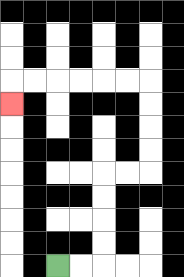{'start': '[2, 11]', 'end': '[0, 4]', 'path_directions': 'R,R,U,U,U,U,R,R,U,U,U,U,L,L,L,L,L,L,D', 'path_coordinates': '[[2, 11], [3, 11], [4, 11], [4, 10], [4, 9], [4, 8], [4, 7], [5, 7], [6, 7], [6, 6], [6, 5], [6, 4], [6, 3], [5, 3], [4, 3], [3, 3], [2, 3], [1, 3], [0, 3], [0, 4]]'}